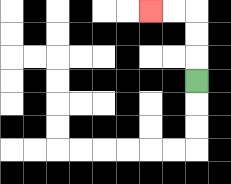{'start': '[8, 3]', 'end': '[6, 0]', 'path_directions': 'U,U,U,L,L', 'path_coordinates': '[[8, 3], [8, 2], [8, 1], [8, 0], [7, 0], [6, 0]]'}